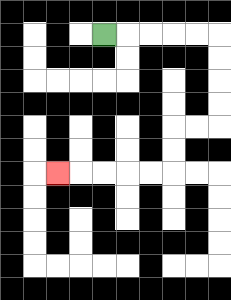{'start': '[4, 1]', 'end': '[2, 7]', 'path_directions': 'R,R,R,R,R,D,D,D,D,L,L,D,D,L,L,L,L,L', 'path_coordinates': '[[4, 1], [5, 1], [6, 1], [7, 1], [8, 1], [9, 1], [9, 2], [9, 3], [9, 4], [9, 5], [8, 5], [7, 5], [7, 6], [7, 7], [6, 7], [5, 7], [4, 7], [3, 7], [2, 7]]'}